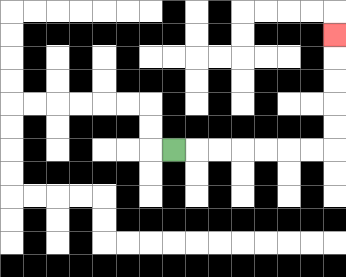{'start': '[7, 6]', 'end': '[14, 1]', 'path_directions': 'R,R,R,R,R,R,R,U,U,U,U,U', 'path_coordinates': '[[7, 6], [8, 6], [9, 6], [10, 6], [11, 6], [12, 6], [13, 6], [14, 6], [14, 5], [14, 4], [14, 3], [14, 2], [14, 1]]'}